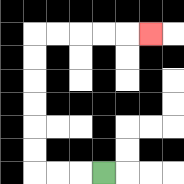{'start': '[4, 7]', 'end': '[6, 1]', 'path_directions': 'L,L,L,U,U,U,U,U,U,R,R,R,R,R', 'path_coordinates': '[[4, 7], [3, 7], [2, 7], [1, 7], [1, 6], [1, 5], [1, 4], [1, 3], [1, 2], [1, 1], [2, 1], [3, 1], [4, 1], [5, 1], [6, 1]]'}